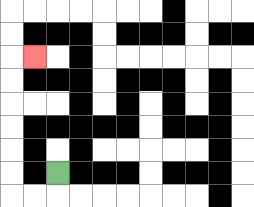{'start': '[2, 7]', 'end': '[1, 2]', 'path_directions': 'D,L,L,U,U,U,U,U,U,R', 'path_coordinates': '[[2, 7], [2, 8], [1, 8], [0, 8], [0, 7], [0, 6], [0, 5], [0, 4], [0, 3], [0, 2], [1, 2]]'}